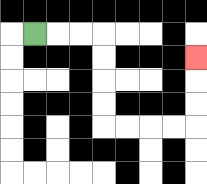{'start': '[1, 1]', 'end': '[8, 2]', 'path_directions': 'R,R,R,D,D,D,D,R,R,R,R,U,U,U', 'path_coordinates': '[[1, 1], [2, 1], [3, 1], [4, 1], [4, 2], [4, 3], [4, 4], [4, 5], [5, 5], [6, 5], [7, 5], [8, 5], [8, 4], [8, 3], [8, 2]]'}